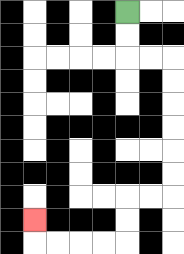{'start': '[5, 0]', 'end': '[1, 9]', 'path_directions': 'D,D,R,R,D,D,D,D,D,D,L,L,D,D,L,L,L,L,U', 'path_coordinates': '[[5, 0], [5, 1], [5, 2], [6, 2], [7, 2], [7, 3], [7, 4], [7, 5], [7, 6], [7, 7], [7, 8], [6, 8], [5, 8], [5, 9], [5, 10], [4, 10], [3, 10], [2, 10], [1, 10], [1, 9]]'}